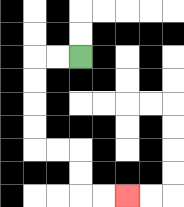{'start': '[3, 2]', 'end': '[5, 8]', 'path_directions': 'L,L,D,D,D,D,R,R,D,D,R,R', 'path_coordinates': '[[3, 2], [2, 2], [1, 2], [1, 3], [1, 4], [1, 5], [1, 6], [2, 6], [3, 6], [3, 7], [3, 8], [4, 8], [5, 8]]'}